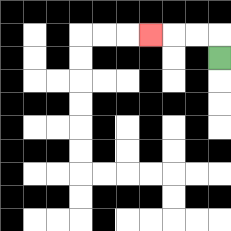{'start': '[9, 2]', 'end': '[6, 1]', 'path_directions': 'U,L,L,L', 'path_coordinates': '[[9, 2], [9, 1], [8, 1], [7, 1], [6, 1]]'}